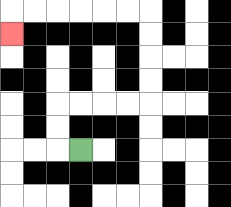{'start': '[3, 6]', 'end': '[0, 1]', 'path_directions': 'L,U,U,R,R,R,R,U,U,U,U,L,L,L,L,L,L,D', 'path_coordinates': '[[3, 6], [2, 6], [2, 5], [2, 4], [3, 4], [4, 4], [5, 4], [6, 4], [6, 3], [6, 2], [6, 1], [6, 0], [5, 0], [4, 0], [3, 0], [2, 0], [1, 0], [0, 0], [0, 1]]'}